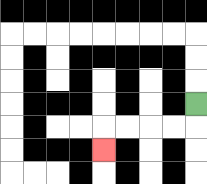{'start': '[8, 4]', 'end': '[4, 6]', 'path_directions': 'D,L,L,L,L,D', 'path_coordinates': '[[8, 4], [8, 5], [7, 5], [6, 5], [5, 5], [4, 5], [4, 6]]'}